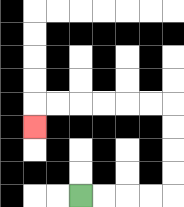{'start': '[3, 8]', 'end': '[1, 5]', 'path_directions': 'R,R,R,R,U,U,U,U,L,L,L,L,L,L,D', 'path_coordinates': '[[3, 8], [4, 8], [5, 8], [6, 8], [7, 8], [7, 7], [7, 6], [7, 5], [7, 4], [6, 4], [5, 4], [4, 4], [3, 4], [2, 4], [1, 4], [1, 5]]'}